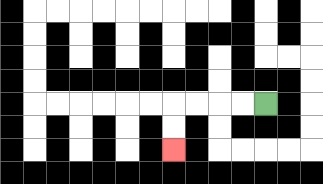{'start': '[11, 4]', 'end': '[7, 6]', 'path_directions': 'L,L,L,L,D,D', 'path_coordinates': '[[11, 4], [10, 4], [9, 4], [8, 4], [7, 4], [7, 5], [7, 6]]'}